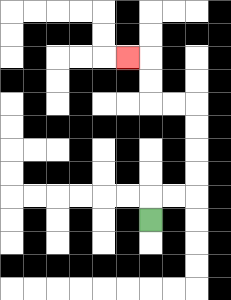{'start': '[6, 9]', 'end': '[5, 2]', 'path_directions': 'U,R,R,U,U,U,U,L,L,U,U,L', 'path_coordinates': '[[6, 9], [6, 8], [7, 8], [8, 8], [8, 7], [8, 6], [8, 5], [8, 4], [7, 4], [6, 4], [6, 3], [6, 2], [5, 2]]'}